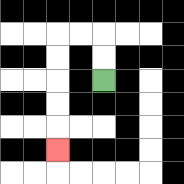{'start': '[4, 3]', 'end': '[2, 6]', 'path_directions': 'U,U,L,L,D,D,D,D,D', 'path_coordinates': '[[4, 3], [4, 2], [4, 1], [3, 1], [2, 1], [2, 2], [2, 3], [2, 4], [2, 5], [2, 6]]'}